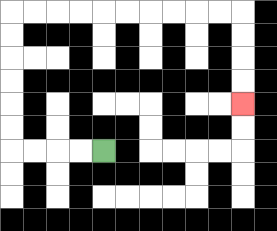{'start': '[4, 6]', 'end': '[10, 4]', 'path_directions': 'L,L,L,L,U,U,U,U,U,U,R,R,R,R,R,R,R,R,R,R,D,D,D,D', 'path_coordinates': '[[4, 6], [3, 6], [2, 6], [1, 6], [0, 6], [0, 5], [0, 4], [0, 3], [0, 2], [0, 1], [0, 0], [1, 0], [2, 0], [3, 0], [4, 0], [5, 0], [6, 0], [7, 0], [8, 0], [9, 0], [10, 0], [10, 1], [10, 2], [10, 3], [10, 4]]'}